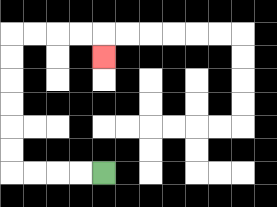{'start': '[4, 7]', 'end': '[4, 2]', 'path_directions': 'L,L,L,L,U,U,U,U,U,U,R,R,R,R,D', 'path_coordinates': '[[4, 7], [3, 7], [2, 7], [1, 7], [0, 7], [0, 6], [0, 5], [0, 4], [0, 3], [0, 2], [0, 1], [1, 1], [2, 1], [3, 1], [4, 1], [4, 2]]'}